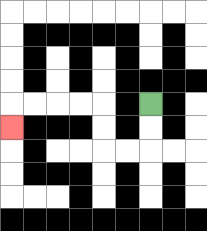{'start': '[6, 4]', 'end': '[0, 5]', 'path_directions': 'D,D,L,L,U,U,L,L,L,L,D', 'path_coordinates': '[[6, 4], [6, 5], [6, 6], [5, 6], [4, 6], [4, 5], [4, 4], [3, 4], [2, 4], [1, 4], [0, 4], [0, 5]]'}